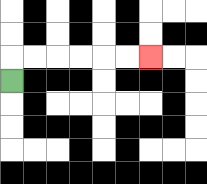{'start': '[0, 3]', 'end': '[6, 2]', 'path_directions': 'U,R,R,R,R,R,R', 'path_coordinates': '[[0, 3], [0, 2], [1, 2], [2, 2], [3, 2], [4, 2], [5, 2], [6, 2]]'}